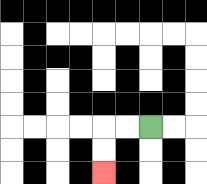{'start': '[6, 5]', 'end': '[4, 7]', 'path_directions': 'L,L,D,D', 'path_coordinates': '[[6, 5], [5, 5], [4, 5], [4, 6], [4, 7]]'}